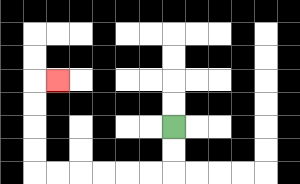{'start': '[7, 5]', 'end': '[2, 3]', 'path_directions': 'D,D,L,L,L,L,L,L,U,U,U,U,R', 'path_coordinates': '[[7, 5], [7, 6], [7, 7], [6, 7], [5, 7], [4, 7], [3, 7], [2, 7], [1, 7], [1, 6], [1, 5], [1, 4], [1, 3], [2, 3]]'}